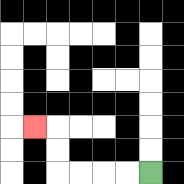{'start': '[6, 7]', 'end': '[1, 5]', 'path_directions': 'L,L,L,L,U,U,L', 'path_coordinates': '[[6, 7], [5, 7], [4, 7], [3, 7], [2, 7], [2, 6], [2, 5], [1, 5]]'}